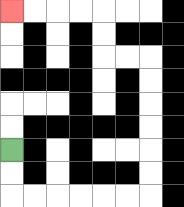{'start': '[0, 6]', 'end': '[0, 0]', 'path_directions': 'D,D,R,R,R,R,R,R,U,U,U,U,U,U,L,L,U,U,L,L,L,L', 'path_coordinates': '[[0, 6], [0, 7], [0, 8], [1, 8], [2, 8], [3, 8], [4, 8], [5, 8], [6, 8], [6, 7], [6, 6], [6, 5], [6, 4], [6, 3], [6, 2], [5, 2], [4, 2], [4, 1], [4, 0], [3, 0], [2, 0], [1, 0], [0, 0]]'}